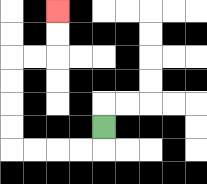{'start': '[4, 5]', 'end': '[2, 0]', 'path_directions': 'D,L,L,L,L,U,U,U,U,R,R,U,U', 'path_coordinates': '[[4, 5], [4, 6], [3, 6], [2, 6], [1, 6], [0, 6], [0, 5], [0, 4], [0, 3], [0, 2], [1, 2], [2, 2], [2, 1], [2, 0]]'}